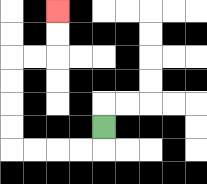{'start': '[4, 5]', 'end': '[2, 0]', 'path_directions': 'D,L,L,L,L,U,U,U,U,R,R,U,U', 'path_coordinates': '[[4, 5], [4, 6], [3, 6], [2, 6], [1, 6], [0, 6], [0, 5], [0, 4], [0, 3], [0, 2], [1, 2], [2, 2], [2, 1], [2, 0]]'}